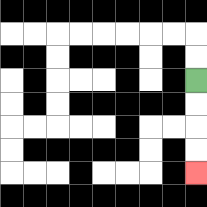{'start': '[8, 3]', 'end': '[8, 7]', 'path_directions': 'D,D,D,D', 'path_coordinates': '[[8, 3], [8, 4], [8, 5], [8, 6], [8, 7]]'}